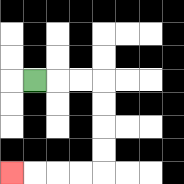{'start': '[1, 3]', 'end': '[0, 7]', 'path_directions': 'R,R,R,D,D,D,D,L,L,L,L', 'path_coordinates': '[[1, 3], [2, 3], [3, 3], [4, 3], [4, 4], [4, 5], [4, 6], [4, 7], [3, 7], [2, 7], [1, 7], [0, 7]]'}